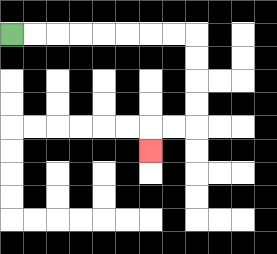{'start': '[0, 1]', 'end': '[6, 6]', 'path_directions': 'R,R,R,R,R,R,R,R,D,D,D,D,L,L,D', 'path_coordinates': '[[0, 1], [1, 1], [2, 1], [3, 1], [4, 1], [5, 1], [6, 1], [7, 1], [8, 1], [8, 2], [8, 3], [8, 4], [8, 5], [7, 5], [6, 5], [6, 6]]'}